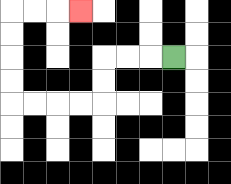{'start': '[7, 2]', 'end': '[3, 0]', 'path_directions': 'L,L,L,D,D,L,L,L,L,U,U,U,U,R,R,R', 'path_coordinates': '[[7, 2], [6, 2], [5, 2], [4, 2], [4, 3], [4, 4], [3, 4], [2, 4], [1, 4], [0, 4], [0, 3], [0, 2], [0, 1], [0, 0], [1, 0], [2, 0], [3, 0]]'}